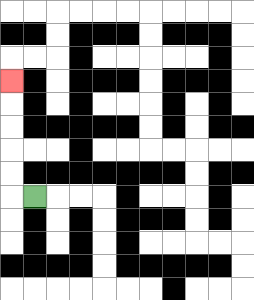{'start': '[1, 8]', 'end': '[0, 3]', 'path_directions': 'L,U,U,U,U,U', 'path_coordinates': '[[1, 8], [0, 8], [0, 7], [0, 6], [0, 5], [0, 4], [0, 3]]'}